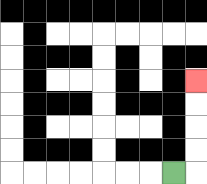{'start': '[7, 7]', 'end': '[8, 3]', 'path_directions': 'R,U,U,U,U', 'path_coordinates': '[[7, 7], [8, 7], [8, 6], [8, 5], [8, 4], [8, 3]]'}